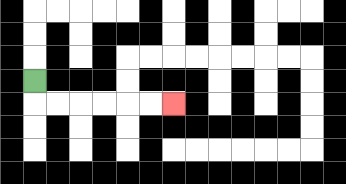{'start': '[1, 3]', 'end': '[7, 4]', 'path_directions': 'D,R,R,R,R,R,R', 'path_coordinates': '[[1, 3], [1, 4], [2, 4], [3, 4], [4, 4], [5, 4], [6, 4], [7, 4]]'}